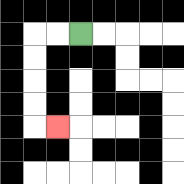{'start': '[3, 1]', 'end': '[2, 5]', 'path_directions': 'L,L,D,D,D,D,R', 'path_coordinates': '[[3, 1], [2, 1], [1, 1], [1, 2], [1, 3], [1, 4], [1, 5], [2, 5]]'}